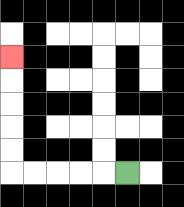{'start': '[5, 7]', 'end': '[0, 2]', 'path_directions': 'L,L,L,L,L,U,U,U,U,U', 'path_coordinates': '[[5, 7], [4, 7], [3, 7], [2, 7], [1, 7], [0, 7], [0, 6], [0, 5], [0, 4], [0, 3], [0, 2]]'}